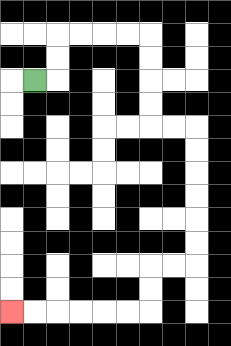{'start': '[1, 3]', 'end': '[0, 13]', 'path_directions': 'R,U,U,R,R,R,R,D,D,D,D,R,R,D,D,D,D,D,D,L,L,D,D,L,L,L,L,L,L', 'path_coordinates': '[[1, 3], [2, 3], [2, 2], [2, 1], [3, 1], [4, 1], [5, 1], [6, 1], [6, 2], [6, 3], [6, 4], [6, 5], [7, 5], [8, 5], [8, 6], [8, 7], [8, 8], [8, 9], [8, 10], [8, 11], [7, 11], [6, 11], [6, 12], [6, 13], [5, 13], [4, 13], [3, 13], [2, 13], [1, 13], [0, 13]]'}